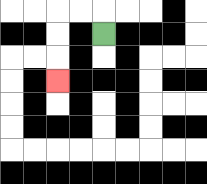{'start': '[4, 1]', 'end': '[2, 3]', 'path_directions': 'U,L,L,D,D,D', 'path_coordinates': '[[4, 1], [4, 0], [3, 0], [2, 0], [2, 1], [2, 2], [2, 3]]'}